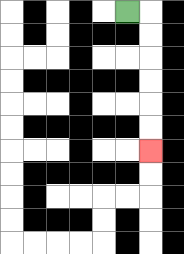{'start': '[5, 0]', 'end': '[6, 6]', 'path_directions': 'R,D,D,D,D,D,D', 'path_coordinates': '[[5, 0], [6, 0], [6, 1], [6, 2], [6, 3], [6, 4], [6, 5], [6, 6]]'}